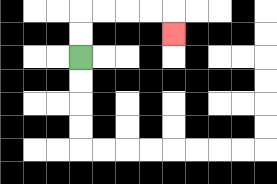{'start': '[3, 2]', 'end': '[7, 1]', 'path_directions': 'U,U,R,R,R,R,D', 'path_coordinates': '[[3, 2], [3, 1], [3, 0], [4, 0], [5, 0], [6, 0], [7, 0], [7, 1]]'}